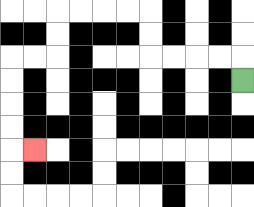{'start': '[10, 3]', 'end': '[1, 6]', 'path_directions': 'U,L,L,L,L,U,U,L,L,L,L,D,D,L,L,D,D,D,D,R', 'path_coordinates': '[[10, 3], [10, 2], [9, 2], [8, 2], [7, 2], [6, 2], [6, 1], [6, 0], [5, 0], [4, 0], [3, 0], [2, 0], [2, 1], [2, 2], [1, 2], [0, 2], [0, 3], [0, 4], [0, 5], [0, 6], [1, 6]]'}